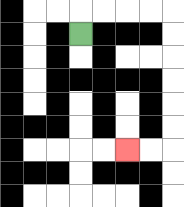{'start': '[3, 1]', 'end': '[5, 6]', 'path_directions': 'U,R,R,R,R,D,D,D,D,D,D,L,L', 'path_coordinates': '[[3, 1], [3, 0], [4, 0], [5, 0], [6, 0], [7, 0], [7, 1], [7, 2], [7, 3], [7, 4], [7, 5], [7, 6], [6, 6], [5, 6]]'}